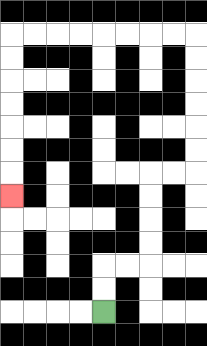{'start': '[4, 13]', 'end': '[0, 8]', 'path_directions': 'U,U,R,R,U,U,U,U,R,R,U,U,U,U,U,U,L,L,L,L,L,L,L,L,D,D,D,D,D,D,D', 'path_coordinates': '[[4, 13], [4, 12], [4, 11], [5, 11], [6, 11], [6, 10], [6, 9], [6, 8], [6, 7], [7, 7], [8, 7], [8, 6], [8, 5], [8, 4], [8, 3], [8, 2], [8, 1], [7, 1], [6, 1], [5, 1], [4, 1], [3, 1], [2, 1], [1, 1], [0, 1], [0, 2], [0, 3], [0, 4], [0, 5], [0, 6], [0, 7], [0, 8]]'}